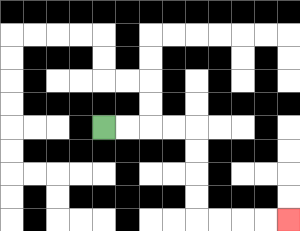{'start': '[4, 5]', 'end': '[12, 9]', 'path_directions': 'R,R,R,R,D,D,D,D,R,R,R,R', 'path_coordinates': '[[4, 5], [5, 5], [6, 5], [7, 5], [8, 5], [8, 6], [8, 7], [8, 8], [8, 9], [9, 9], [10, 9], [11, 9], [12, 9]]'}